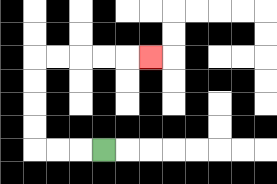{'start': '[4, 6]', 'end': '[6, 2]', 'path_directions': 'L,L,L,U,U,U,U,R,R,R,R,R', 'path_coordinates': '[[4, 6], [3, 6], [2, 6], [1, 6], [1, 5], [1, 4], [1, 3], [1, 2], [2, 2], [3, 2], [4, 2], [5, 2], [6, 2]]'}